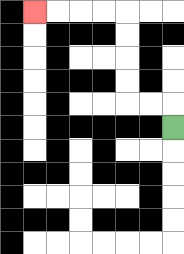{'start': '[7, 5]', 'end': '[1, 0]', 'path_directions': 'U,L,L,U,U,U,U,L,L,L,L', 'path_coordinates': '[[7, 5], [7, 4], [6, 4], [5, 4], [5, 3], [5, 2], [5, 1], [5, 0], [4, 0], [3, 0], [2, 0], [1, 0]]'}